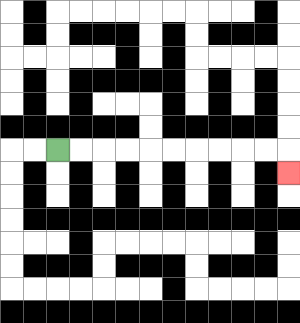{'start': '[2, 6]', 'end': '[12, 7]', 'path_directions': 'R,R,R,R,R,R,R,R,R,R,D', 'path_coordinates': '[[2, 6], [3, 6], [4, 6], [5, 6], [6, 6], [7, 6], [8, 6], [9, 6], [10, 6], [11, 6], [12, 6], [12, 7]]'}